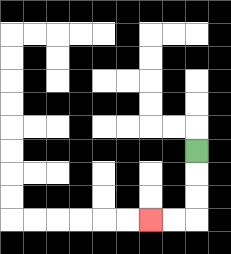{'start': '[8, 6]', 'end': '[6, 9]', 'path_directions': 'D,D,D,L,L', 'path_coordinates': '[[8, 6], [8, 7], [8, 8], [8, 9], [7, 9], [6, 9]]'}